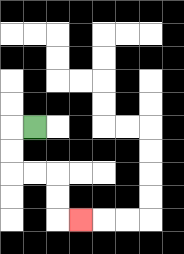{'start': '[1, 5]', 'end': '[3, 9]', 'path_directions': 'L,D,D,R,R,D,D,R', 'path_coordinates': '[[1, 5], [0, 5], [0, 6], [0, 7], [1, 7], [2, 7], [2, 8], [2, 9], [3, 9]]'}